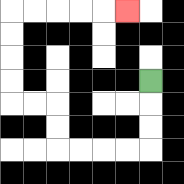{'start': '[6, 3]', 'end': '[5, 0]', 'path_directions': 'D,D,D,L,L,L,L,U,U,L,L,U,U,U,U,R,R,R,R,R', 'path_coordinates': '[[6, 3], [6, 4], [6, 5], [6, 6], [5, 6], [4, 6], [3, 6], [2, 6], [2, 5], [2, 4], [1, 4], [0, 4], [0, 3], [0, 2], [0, 1], [0, 0], [1, 0], [2, 0], [3, 0], [4, 0], [5, 0]]'}